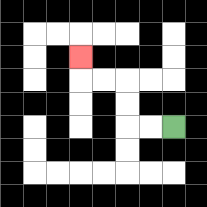{'start': '[7, 5]', 'end': '[3, 2]', 'path_directions': 'L,L,U,U,L,L,U', 'path_coordinates': '[[7, 5], [6, 5], [5, 5], [5, 4], [5, 3], [4, 3], [3, 3], [3, 2]]'}